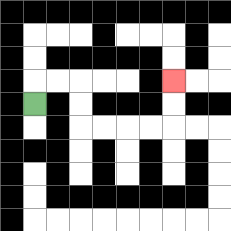{'start': '[1, 4]', 'end': '[7, 3]', 'path_directions': 'U,R,R,D,D,R,R,R,R,U,U', 'path_coordinates': '[[1, 4], [1, 3], [2, 3], [3, 3], [3, 4], [3, 5], [4, 5], [5, 5], [6, 5], [7, 5], [7, 4], [7, 3]]'}